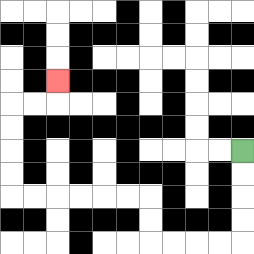{'start': '[10, 6]', 'end': '[2, 3]', 'path_directions': 'D,D,D,D,L,L,L,L,U,U,L,L,L,L,L,L,U,U,U,U,R,R,U', 'path_coordinates': '[[10, 6], [10, 7], [10, 8], [10, 9], [10, 10], [9, 10], [8, 10], [7, 10], [6, 10], [6, 9], [6, 8], [5, 8], [4, 8], [3, 8], [2, 8], [1, 8], [0, 8], [0, 7], [0, 6], [0, 5], [0, 4], [1, 4], [2, 4], [2, 3]]'}